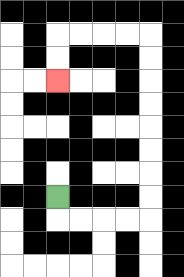{'start': '[2, 8]', 'end': '[2, 3]', 'path_directions': 'D,R,R,R,R,U,U,U,U,U,U,U,U,L,L,L,L,D,D', 'path_coordinates': '[[2, 8], [2, 9], [3, 9], [4, 9], [5, 9], [6, 9], [6, 8], [6, 7], [6, 6], [6, 5], [6, 4], [6, 3], [6, 2], [6, 1], [5, 1], [4, 1], [3, 1], [2, 1], [2, 2], [2, 3]]'}